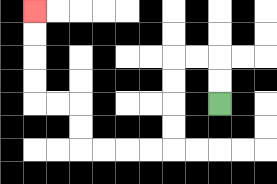{'start': '[9, 4]', 'end': '[1, 0]', 'path_directions': 'U,U,L,L,D,D,D,D,L,L,L,L,U,U,L,L,U,U,U,U', 'path_coordinates': '[[9, 4], [9, 3], [9, 2], [8, 2], [7, 2], [7, 3], [7, 4], [7, 5], [7, 6], [6, 6], [5, 6], [4, 6], [3, 6], [3, 5], [3, 4], [2, 4], [1, 4], [1, 3], [1, 2], [1, 1], [1, 0]]'}